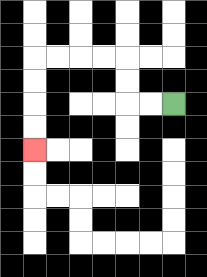{'start': '[7, 4]', 'end': '[1, 6]', 'path_directions': 'L,L,U,U,L,L,L,L,D,D,D,D', 'path_coordinates': '[[7, 4], [6, 4], [5, 4], [5, 3], [5, 2], [4, 2], [3, 2], [2, 2], [1, 2], [1, 3], [1, 4], [1, 5], [1, 6]]'}